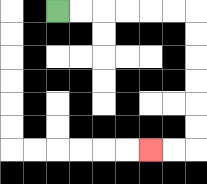{'start': '[2, 0]', 'end': '[6, 6]', 'path_directions': 'R,R,R,R,R,R,D,D,D,D,D,D,L,L', 'path_coordinates': '[[2, 0], [3, 0], [4, 0], [5, 0], [6, 0], [7, 0], [8, 0], [8, 1], [8, 2], [8, 3], [8, 4], [8, 5], [8, 6], [7, 6], [6, 6]]'}